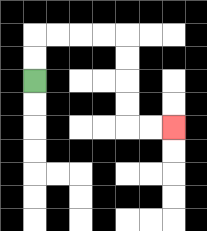{'start': '[1, 3]', 'end': '[7, 5]', 'path_directions': 'U,U,R,R,R,R,D,D,D,D,R,R', 'path_coordinates': '[[1, 3], [1, 2], [1, 1], [2, 1], [3, 1], [4, 1], [5, 1], [5, 2], [5, 3], [5, 4], [5, 5], [6, 5], [7, 5]]'}